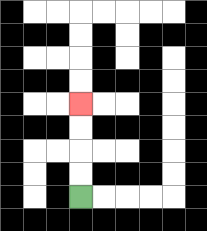{'start': '[3, 8]', 'end': '[3, 4]', 'path_directions': 'U,U,U,U', 'path_coordinates': '[[3, 8], [3, 7], [3, 6], [3, 5], [3, 4]]'}